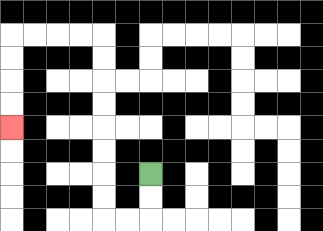{'start': '[6, 7]', 'end': '[0, 5]', 'path_directions': 'D,D,L,L,U,U,U,U,U,U,U,U,L,L,L,L,D,D,D,D', 'path_coordinates': '[[6, 7], [6, 8], [6, 9], [5, 9], [4, 9], [4, 8], [4, 7], [4, 6], [4, 5], [4, 4], [4, 3], [4, 2], [4, 1], [3, 1], [2, 1], [1, 1], [0, 1], [0, 2], [0, 3], [0, 4], [0, 5]]'}